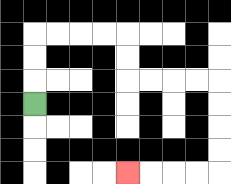{'start': '[1, 4]', 'end': '[5, 7]', 'path_directions': 'U,U,U,R,R,R,R,D,D,R,R,R,R,D,D,D,D,L,L,L,L', 'path_coordinates': '[[1, 4], [1, 3], [1, 2], [1, 1], [2, 1], [3, 1], [4, 1], [5, 1], [5, 2], [5, 3], [6, 3], [7, 3], [8, 3], [9, 3], [9, 4], [9, 5], [9, 6], [9, 7], [8, 7], [7, 7], [6, 7], [5, 7]]'}